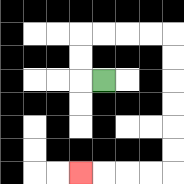{'start': '[4, 3]', 'end': '[3, 7]', 'path_directions': 'L,U,U,R,R,R,R,D,D,D,D,D,D,L,L,L,L', 'path_coordinates': '[[4, 3], [3, 3], [3, 2], [3, 1], [4, 1], [5, 1], [6, 1], [7, 1], [7, 2], [7, 3], [7, 4], [7, 5], [7, 6], [7, 7], [6, 7], [5, 7], [4, 7], [3, 7]]'}